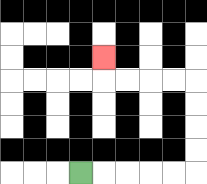{'start': '[3, 7]', 'end': '[4, 2]', 'path_directions': 'R,R,R,R,R,U,U,U,U,L,L,L,L,U', 'path_coordinates': '[[3, 7], [4, 7], [5, 7], [6, 7], [7, 7], [8, 7], [8, 6], [8, 5], [8, 4], [8, 3], [7, 3], [6, 3], [5, 3], [4, 3], [4, 2]]'}